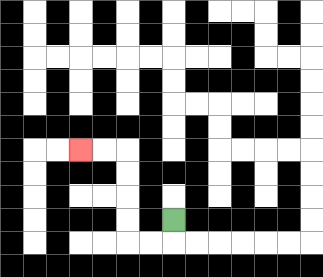{'start': '[7, 9]', 'end': '[3, 6]', 'path_directions': 'D,L,L,U,U,U,U,L,L', 'path_coordinates': '[[7, 9], [7, 10], [6, 10], [5, 10], [5, 9], [5, 8], [5, 7], [5, 6], [4, 6], [3, 6]]'}